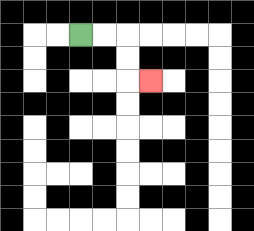{'start': '[3, 1]', 'end': '[6, 3]', 'path_directions': 'R,R,D,D,R', 'path_coordinates': '[[3, 1], [4, 1], [5, 1], [5, 2], [5, 3], [6, 3]]'}